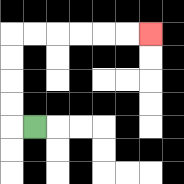{'start': '[1, 5]', 'end': '[6, 1]', 'path_directions': 'L,U,U,U,U,R,R,R,R,R,R', 'path_coordinates': '[[1, 5], [0, 5], [0, 4], [0, 3], [0, 2], [0, 1], [1, 1], [2, 1], [3, 1], [4, 1], [5, 1], [6, 1]]'}